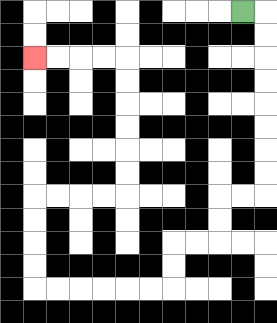{'start': '[10, 0]', 'end': '[1, 2]', 'path_directions': 'R,D,D,D,D,D,D,D,D,L,L,D,D,L,L,D,D,L,L,L,L,L,L,U,U,U,U,R,R,R,R,U,U,U,U,U,U,L,L,L,L', 'path_coordinates': '[[10, 0], [11, 0], [11, 1], [11, 2], [11, 3], [11, 4], [11, 5], [11, 6], [11, 7], [11, 8], [10, 8], [9, 8], [9, 9], [9, 10], [8, 10], [7, 10], [7, 11], [7, 12], [6, 12], [5, 12], [4, 12], [3, 12], [2, 12], [1, 12], [1, 11], [1, 10], [1, 9], [1, 8], [2, 8], [3, 8], [4, 8], [5, 8], [5, 7], [5, 6], [5, 5], [5, 4], [5, 3], [5, 2], [4, 2], [3, 2], [2, 2], [1, 2]]'}